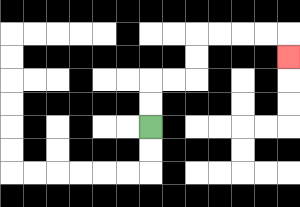{'start': '[6, 5]', 'end': '[12, 2]', 'path_directions': 'U,U,R,R,U,U,R,R,R,R,D', 'path_coordinates': '[[6, 5], [6, 4], [6, 3], [7, 3], [8, 3], [8, 2], [8, 1], [9, 1], [10, 1], [11, 1], [12, 1], [12, 2]]'}